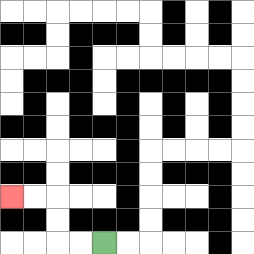{'start': '[4, 10]', 'end': '[0, 8]', 'path_directions': 'L,L,U,U,L,L', 'path_coordinates': '[[4, 10], [3, 10], [2, 10], [2, 9], [2, 8], [1, 8], [0, 8]]'}